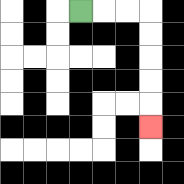{'start': '[3, 0]', 'end': '[6, 5]', 'path_directions': 'R,R,R,D,D,D,D,D', 'path_coordinates': '[[3, 0], [4, 0], [5, 0], [6, 0], [6, 1], [6, 2], [6, 3], [6, 4], [6, 5]]'}